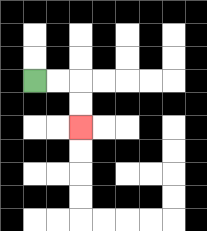{'start': '[1, 3]', 'end': '[3, 5]', 'path_directions': 'R,R,D,D', 'path_coordinates': '[[1, 3], [2, 3], [3, 3], [3, 4], [3, 5]]'}